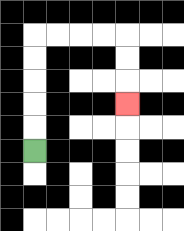{'start': '[1, 6]', 'end': '[5, 4]', 'path_directions': 'U,U,U,U,U,R,R,R,R,D,D,D', 'path_coordinates': '[[1, 6], [1, 5], [1, 4], [1, 3], [1, 2], [1, 1], [2, 1], [3, 1], [4, 1], [5, 1], [5, 2], [5, 3], [5, 4]]'}